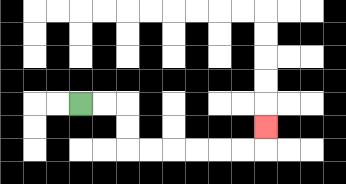{'start': '[3, 4]', 'end': '[11, 5]', 'path_directions': 'R,R,D,D,R,R,R,R,R,R,U', 'path_coordinates': '[[3, 4], [4, 4], [5, 4], [5, 5], [5, 6], [6, 6], [7, 6], [8, 6], [9, 6], [10, 6], [11, 6], [11, 5]]'}